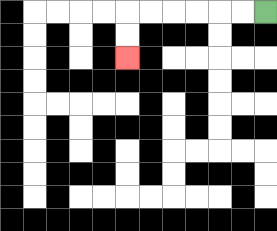{'start': '[11, 0]', 'end': '[5, 2]', 'path_directions': 'L,L,L,L,L,L,D,D', 'path_coordinates': '[[11, 0], [10, 0], [9, 0], [8, 0], [7, 0], [6, 0], [5, 0], [5, 1], [5, 2]]'}